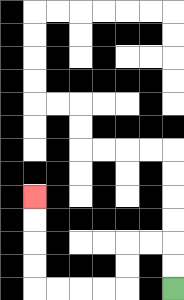{'start': '[7, 12]', 'end': '[1, 8]', 'path_directions': 'U,U,L,L,D,D,L,L,L,L,U,U,U,U', 'path_coordinates': '[[7, 12], [7, 11], [7, 10], [6, 10], [5, 10], [5, 11], [5, 12], [4, 12], [3, 12], [2, 12], [1, 12], [1, 11], [1, 10], [1, 9], [1, 8]]'}